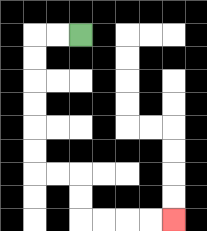{'start': '[3, 1]', 'end': '[7, 9]', 'path_directions': 'L,L,D,D,D,D,D,D,R,R,D,D,R,R,R,R', 'path_coordinates': '[[3, 1], [2, 1], [1, 1], [1, 2], [1, 3], [1, 4], [1, 5], [1, 6], [1, 7], [2, 7], [3, 7], [3, 8], [3, 9], [4, 9], [5, 9], [6, 9], [7, 9]]'}